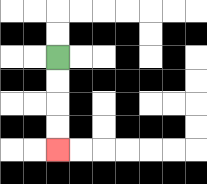{'start': '[2, 2]', 'end': '[2, 6]', 'path_directions': 'D,D,D,D', 'path_coordinates': '[[2, 2], [2, 3], [2, 4], [2, 5], [2, 6]]'}